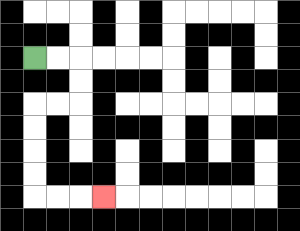{'start': '[1, 2]', 'end': '[4, 8]', 'path_directions': 'R,R,D,D,L,L,D,D,D,D,R,R,R', 'path_coordinates': '[[1, 2], [2, 2], [3, 2], [3, 3], [3, 4], [2, 4], [1, 4], [1, 5], [1, 6], [1, 7], [1, 8], [2, 8], [3, 8], [4, 8]]'}